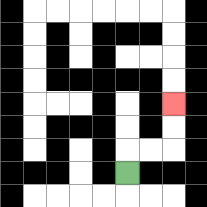{'start': '[5, 7]', 'end': '[7, 4]', 'path_directions': 'U,R,R,U,U', 'path_coordinates': '[[5, 7], [5, 6], [6, 6], [7, 6], [7, 5], [7, 4]]'}